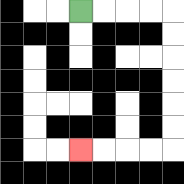{'start': '[3, 0]', 'end': '[3, 6]', 'path_directions': 'R,R,R,R,D,D,D,D,D,D,L,L,L,L', 'path_coordinates': '[[3, 0], [4, 0], [5, 0], [6, 0], [7, 0], [7, 1], [7, 2], [7, 3], [7, 4], [7, 5], [7, 6], [6, 6], [5, 6], [4, 6], [3, 6]]'}